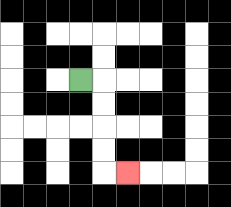{'start': '[3, 3]', 'end': '[5, 7]', 'path_directions': 'R,D,D,D,D,R', 'path_coordinates': '[[3, 3], [4, 3], [4, 4], [4, 5], [4, 6], [4, 7], [5, 7]]'}